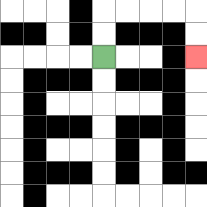{'start': '[4, 2]', 'end': '[8, 2]', 'path_directions': 'U,U,R,R,R,R,D,D', 'path_coordinates': '[[4, 2], [4, 1], [4, 0], [5, 0], [6, 0], [7, 0], [8, 0], [8, 1], [8, 2]]'}